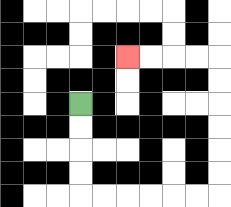{'start': '[3, 4]', 'end': '[5, 2]', 'path_directions': 'D,D,D,D,R,R,R,R,R,R,U,U,U,U,U,U,L,L,L,L', 'path_coordinates': '[[3, 4], [3, 5], [3, 6], [3, 7], [3, 8], [4, 8], [5, 8], [6, 8], [7, 8], [8, 8], [9, 8], [9, 7], [9, 6], [9, 5], [9, 4], [9, 3], [9, 2], [8, 2], [7, 2], [6, 2], [5, 2]]'}